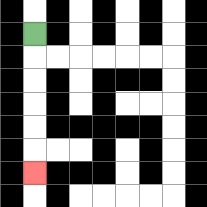{'start': '[1, 1]', 'end': '[1, 7]', 'path_directions': 'D,D,D,D,D,D', 'path_coordinates': '[[1, 1], [1, 2], [1, 3], [1, 4], [1, 5], [1, 6], [1, 7]]'}